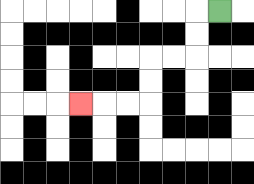{'start': '[9, 0]', 'end': '[3, 4]', 'path_directions': 'L,D,D,L,L,D,D,L,L,L', 'path_coordinates': '[[9, 0], [8, 0], [8, 1], [8, 2], [7, 2], [6, 2], [6, 3], [6, 4], [5, 4], [4, 4], [3, 4]]'}